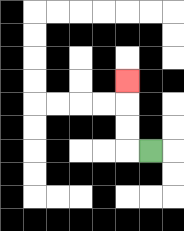{'start': '[6, 6]', 'end': '[5, 3]', 'path_directions': 'L,U,U,U', 'path_coordinates': '[[6, 6], [5, 6], [5, 5], [5, 4], [5, 3]]'}